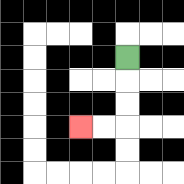{'start': '[5, 2]', 'end': '[3, 5]', 'path_directions': 'D,D,D,L,L', 'path_coordinates': '[[5, 2], [5, 3], [5, 4], [5, 5], [4, 5], [3, 5]]'}